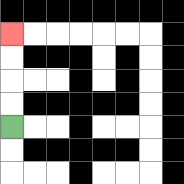{'start': '[0, 5]', 'end': '[0, 1]', 'path_directions': 'U,U,U,U', 'path_coordinates': '[[0, 5], [0, 4], [0, 3], [0, 2], [0, 1]]'}